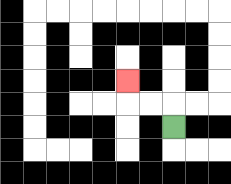{'start': '[7, 5]', 'end': '[5, 3]', 'path_directions': 'U,L,L,U', 'path_coordinates': '[[7, 5], [7, 4], [6, 4], [5, 4], [5, 3]]'}